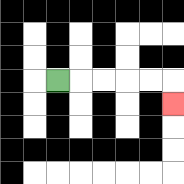{'start': '[2, 3]', 'end': '[7, 4]', 'path_directions': 'R,R,R,R,R,D', 'path_coordinates': '[[2, 3], [3, 3], [4, 3], [5, 3], [6, 3], [7, 3], [7, 4]]'}